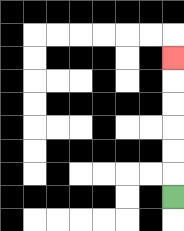{'start': '[7, 8]', 'end': '[7, 2]', 'path_directions': 'U,U,U,U,U,U', 'path_coordinates': '[[7, 8], [7, 7], [7, 6], [7, 5], [7, 4], [7, 3], [7, 2]]'}